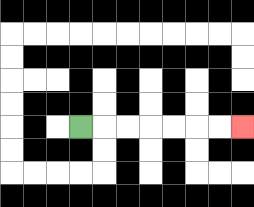{'start': '[3, 5]', 'end': '[10, 5]', 'path_directions': 'R,R,R,R,R,R,R', 'path_coordinates': '[[3, 5], [4, 5], [5, 5], [6, 5], [7, 5], [8, 5], [9, 5], [10, 5]]'}